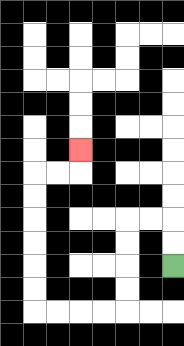{'start': '[7, 11]', 'end': '[3, 6]', 'path_directions': 'U,U,L,L,D,D,D,D,L,L,L,L,U,U,U,U,U,U,R,R,U', 'path_coordinates': '[[7, 11], [7, 10], [7, 9], [6, 9], [5, 9], [5, 10], [5, 11], [5, 12], [5, 13], [4, 13], [3, 13], [2, 13], [1, 13], [1, 12], [1, 11], [1, 10], [1, 9], [1, 8], [1, 7], [2, 7], [3, 7], [3, 6]]'}